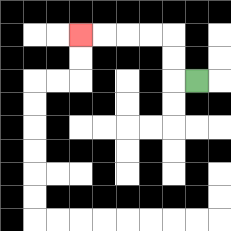{'start': '[8, 3]', 'end': '[3, 1]', 'path_directions': 'L,U,U,L,L,L,L', 'path_coordinates': '[[8, 3], [7, 3], [7, 2], [7, 1], [6, 1], [5, 1], [4, 1], [3, 1]]'}